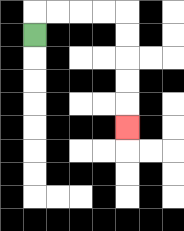{'start': '[1, 1]', 'end': '[5, 5]', 'path_directions': 'U,R,R,R,R,D,D,D,D,D', 'path_coordinates': '[[1, 1], [1, 0], [2, 0], [3, 0], [4, 0], [5, 0], [5, 1], [5, 2], [5, 3], [5, 4], [5, 5]]'}